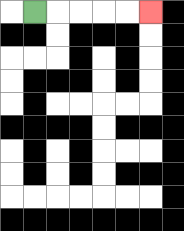{'start': '[1, 0]', 'end': '[6, 0]', 'path_directions': 'R,R,R,R,R', 'path_coordinates': '[[1, 0], [2, 0], [3, 0], [4, 0], [5, 0], [6, 0]]'}